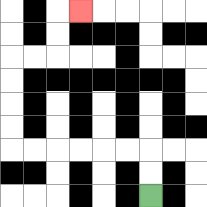{'start': '[6, 8]', 'end': '[3, 0]', 'path_directions': 'U,U,L,L,L,L,L,L,U,U,U,U,R,R,U,U,R', 'path_coordinates': '[[6, 8], [6, 7], [6, 6], [5, 6], [4, 6], [3, 6], [2, 6], [1, 6], [0, 6], [0, 5], [0, 4], [0, 3], [0, 2], [1, 2], [2, 2], [2, 1], [2, 0], [3, 0]]'}